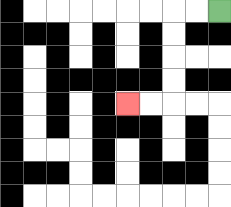{'start': '[9, 0]', 'end': '[5, 4]', 'path_directions': 'L,L,D,D,D,D,L,L', 'path_coordinates': '[[9, 0], [8, 0], [7, 0], [7, 1], [7, 2], [7, 3], [7, 4], [6, 4], [5, 4]]'}